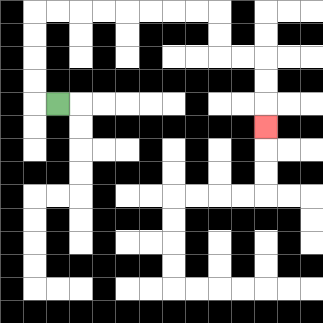{'start': '[2, 4]', 'end': '[11, 5]', 'path_directions': 'L,U,U,U,U,R,R,R,R,R,R,R,R,D,D,R,R,D,D,D', 'path_coordinates': '[[2, 4], [1, 4], [1, 3], [1, 2], [1, 1], [1, 0], [2, 0], [3, 0], [4, 0], [5, 0], [6, 0], [7, 0], [8, 0], [9, 0], [9, 1], [9, 2], [10, 2], [11, 2], [11, 3], [11, 4], [11, 5]]'}